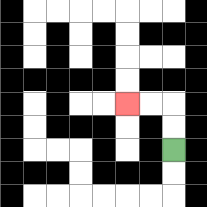{'start': '[7, 6]', 'end': '[5, 4]', 'path_directions': 'U,U,L,L', 'path_coordinates': '[[7, 6], [7, 5], [7, 4], [6, 4], [5, 4]]'}